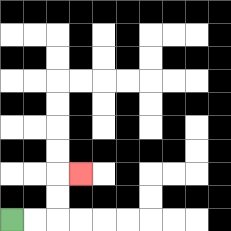{'start': '[0, 9]', 'end': '[3, 7]', 'path_directions': 'R,R,U,U,R', 'path_coordinates': '[[0, 9], [1, 9], [2, 9], [2, 8], [2, 7], [3, 7]]'}